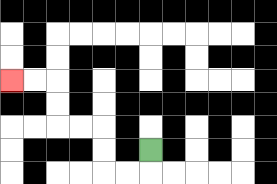{'start': '[6, 6]', 'end': '[0, 3]', 'path_directions': 'D,L,L,U,U,L,L,U,U,L,L', 'path_coordinates': '[[6, 6], [6, 7], [5, 7], [4, 7], [4, 6], [4, 5], [3, 5], [2, 5], [2, 4], [2, 3], [1, 3], [0, 3]]'}